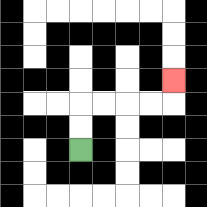{'start': '[3, 6]', 'end': '[7, 3]', 'path_directions': 'U,U,R,R,R,R,U', 'path_coordinates': '[[3, 6], [3, 5], [3, 4], [4, 4], [5, 4], [6, 4], [7, 4], [7, 3]]'}